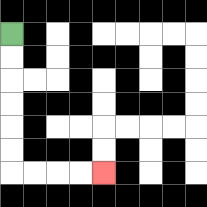{'start': '[0, 1]', 'end': '[4, 7]', 'path_directions': 'D,D,D,D,D,D,R,R,R,R', 'path_coordinates': '[[0, 1], [0, 2], [0, 3], [0, 4], [0, 5], [0, 6], [0, 7], [1, 7], [2, 7], [3, 7], [4, 7]]'}